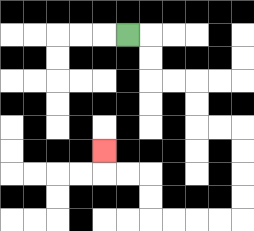{'start': '[5, 1]', 'end': '[4, 6]', 'path_directions': 'R,D,D,R,R,D,D,R,R,D,D,D,D,L,L,L,L,U,U,L,L,U', 'path_coordinates': '[[5, 1], [6, 1], [6, 2], [6, 3], [7, 3], [8, 3], [8, 4], [8, 5], [9, 5], [10, 5], [10, 6], [10, 7], [10, 8], [10, 9], [9, 9], [8, 9], [7, 9], [6, 9], [6, 8], [6, 7], [5, 7], [4, 7], [4, 6]]'}